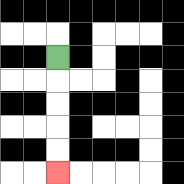{'start': '[2, 2]', 'end': '[2, 7]', 'path_directions': 'D,D,D,D,D', 'path_coordinates': '[[2, 2], [2, 3], [2, 4], [2, 5], [2, 6], [2, 7]]'}